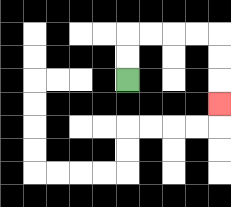{'start': '[5, 3]', 'end': '[9, 4]', 'path_directions': 'U,U,R,R,R,R,D,D,D', 'path_coordinates': '[[5, 3], [5, 2], [5, 1], [6, 1], [7, 1], [8, 1], [9, 1], [9, 2], [9, 3], [9, 4]]'}